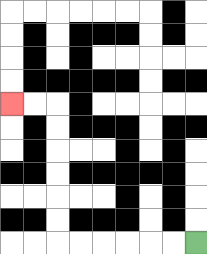{'start': '[8, 10]', 'end': '[0, 4]', 'path_directions': 'L,L,L,L,L,L,U,U,U,U,U,U,L,L', 'path_coordinates': '[[8, 10], [7, 10], [6, 10], [5, 10], [4, 10], [3, 10], [2, 10], [2, 9], [2, 8], [2, 7], [2, 6], [2, 5], [2, 4], [1, 4], [0, 4]]'}